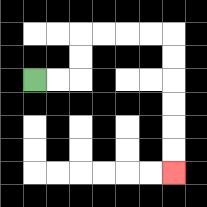{'start': '[1, 3]', 'end': '[7, 7]', 'path_directions': 'R,R,U,U,R,R,R,R,D,D,D,D,D,D', 'path_coordinates': '[[1, 3], [2, 3], [3, 3], [3, 2], [3, 1], [4, 1], [5, 1], [6, 1], [7, 1], [7, 2], [7, 3], [7, 4], [7, 5], [7, 6], [7, 7]]'}